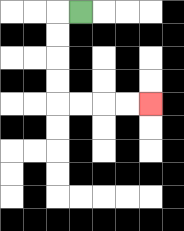{'start': '[3, 0]', 'end': '[6, 4]', 'path_directions': 'L,D,D,D,D,R,R,R,R', 'path_coordinates': '[[3, 0], [2, 0], [2, 1], [2, 2], [2, 3], [2, 4], [3, 4], [4, 4], [5, 4], [6, 4]]'}